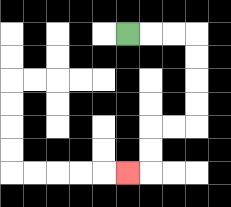{'start': '[5, 1]', 'end': '[5, 7]', 'path_directions': 'R,R,R,D,D,D,D,L,L,D,D,L', 'path_coordinates': '[[5, 1], [6, 1], [7, 1], [8, 1], [8, 2], [8, 3], [8, 4], [8, 5], [7, 5], [6, 5], [6, 6], [6, 7], [5, 7]]'}